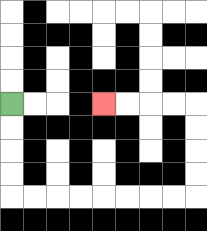{'start': '[0, 4]', 'end': '[4, 4]', 'path_directions': 'D,D,D,D,R,R,R,R,R,R,R,R,U,U,U,U,L,L,L,L', 'path_coordinates': '[[0, 4], [0, 5], [0, 6], [0, 7], [0, 8], [1, 8], [2, 8], [3, 8], [4, 8], [5, 8], [6, 8], [7, 8], [8, 8], [8, 7], [8, 6], [8, 5], [8, 4], [7, 4], [6, 4], [5, 4], [4, 4]]'}